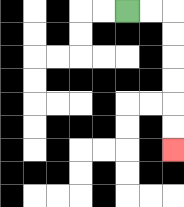{'start': '[5, 0]', 'end': '[7, 6]', 'path_directions': 'R,R,D,D,D,D,D,D', 'path_coordinates': '[[5, 0], [6, 0], [7, 0], [7, 1], [7, 2], [7, 3], [7, 4], [7, 5], [7, 6]]'}